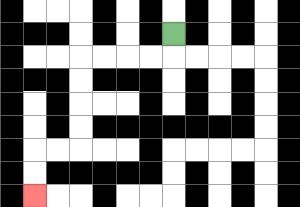{'start': '[7, 1]', 'end': '[1, 8]', 'path_directions': 'D,L,L,L,L,D,D,D,D,L,L,D,D', 'path_coordinates': '[[7, 1], [7, 2], [6, 2], [5, 2], [4, 2], [3, 2], [3, 3], [3, 4], [3, 5], [3, 6], [2, 6], [1, 6], [1, 7], [1, 8]]'}